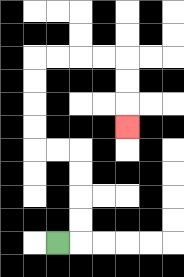{'start': '[2, 10]', 'end': '[5, 5]', 'path_directions': 'R,U,U,U,U,L,L,U,U,U,U,R,R,R,R,D,D,D', 'path_coordinates': '[[2, 10], [3, 10], [3, 9], [3, 8], [3, 7], [3, 6], [2, 6], [1, 6], [1, 5], [1, 4], [1, 3], [1, 2], [2, 2], [3, 2], [4, 2], [5, 2], [5, 3], [5, 4], [5, 5]]'}